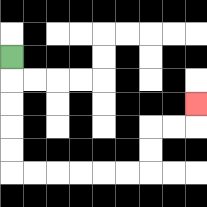{'start': '[0, 2]', 'end': '[8, 4]', 'path_directions': 'D,D,D,D,D,R,R,R,R,R,R,U,U,R,R,U', 'path_coordinates': '[[0, 2], [0, 3], [0, 4], [0, 5], [0, 6], [0, 7], [1, 7], [2, 7], [3, 7], [4, 7], [5, 7], [6, 7], [6, 6], [6, 5], [7, 5], [8, 5], [8, 4]]'}